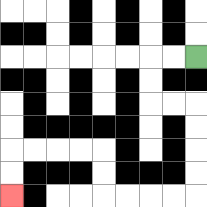{'start': '[8, 2]', 'end': '[0, 8]', 'path_directions': 'L,L,D,D,R,R,D,D,D,D,L,L,L,L,U,U,L,L,L,L,D,D', 'path_coordinates': '[[8, 2], [7, 2], [6, 2], [6, 3], [6, 4], [7, 4], [8, 4], [8, 5], [8, 6], [8, 7], [8, 8], [7, 8], [6, 8], [5, 8], [4, 8], [4, 7], [4, 6], [3, 6], [2, 6], [1, 6], [0, 6], [0, 7], [0, 8]]'}